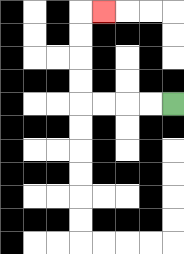{'start': '[7, 4]', 'end': '[4, 0]', 'path_directions': 'L,L,L,L,U,U,U,U,R', 'path_coordinates': '[[7, 4], [6, 4], [5, 4], [4, 4], [3, 4], [3, 3], [3, 2], [3, 1], [3, 0], [4, 0]]'}